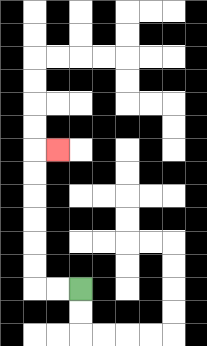{'start': '[3, 12]', 'end': '[2, 6]', 'path_directions': 'L,L,U,U,U,U,U,U,R', 'path_coordinates': '[[3, 12], [2, 12], [1, 12], [1, 11], [1, 10], [1, 9], [1, 8], [1, 7], [1, 6], [2, 6]]'}